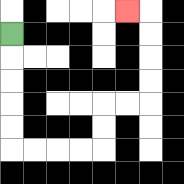{'start': '[0, 1]', 'end': '[5, 0]', 'path_directions': 'D,D,D,D,D,R,R,R,R,U,U,R,R,U,U,U,U,L', 'path_coordinates': '[[0, 1], [0, 2], [0, 3], [0, 4], [0, 5], [0, 6], [1, 6], [2, 6], [3, 6], [4, 6], [4, 5], [4, 4], [5, 4], [6, 4], [6, 3], [6, 2], [6, 1], [6, 0], [5, 0]]'}